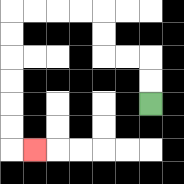{'start': '[6, 4]', 'end': '[1, 6]', 'path_directions': 'U,U,L,L,U,U,L,L,L,L,D,D,D,D,D,D,R', 'path_coordinates': '[[6, 4], [6, 3], [6, 2], [5, 2], [4, 2], [4, 1], [4, 0], [3, 0], [2, 0], [1, 0], [0, 0], [0, 1], [0, 2], [0, 3], [0, 4], [0, 5], [0, 6], [1, 6]]'}